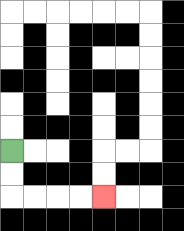{'start': '[0, 6]', 'end': '[4, 8]', 'path_directions': 'D,D,R,R,R,R', 'path_coordinates': '[[0, 6], [0, 7], [0, 8], [1, 8], [2, 8], [3, 8], [4, 8]]'}